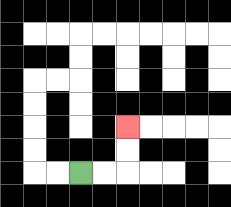{'start': '[3, 7]', 'end': '[5, 5]', 'path_directions': 'R,R,U,U', 'path_coordinates': '[[3, 7], [4, 7], [5, 7], [5, 6], [5, 5]]'}